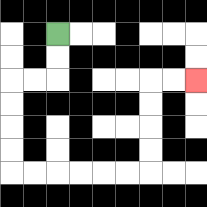{'start': '[2, 1]', 'end': '[8, 3]', 'path_directions': 'D,D,L,L,D,D,D,D,R,R,R,R,R,R,U,U,U,U,R,R', 'path_coordinates': '[[2, 1], [2, 2], [2, 3], [1, 3], [0, 3], [0, 4], [0, 5], [0, 6], [0, 7], [1, 7], [2, 7], [3, 7], [4, 7], [5, 7], [6, 7], [6, 6], [6, 5], [6, 4], [6, 3], [7, 3], [8, 3]]'}